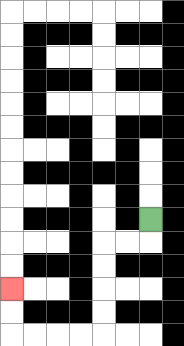{'start': '[6, 9]', 'end': '[0, 12]', 'path_directions': 'D,L,L,D,D,D,D,L,L,L,L,U,U', 'path_coordinates': '[[6, 9], [6, 10], [5, 10], [4, 10], [4, 11], [4, 12], [4, 13], [4, 14], [3, 14], [2, 14], [1, 14], [0, 14], [0, 13], [0, 12]]'}